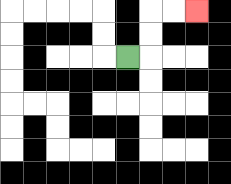{'start': '[5, 2]', 'end': '[8, 0]', 'path_directions': 'R,U,U,R,R', 'path_coordinates': '[[5, 2], [6, 2], [6, 1], [6, 0], [7, 0], [8, 0]]'}